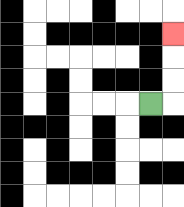{'start': '[6, 4]', 'end': '[7, 1]', 'path_directions': 'R,U,U,U', 'path_coordinates': '[[6, 4], [7, 4], [7, 3], [7, 2], [7, 1]]'}